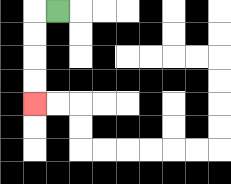{'start': '[2, 0]', 'end': '[1, 4]', 'path_directions': 'L,D,D,D,D', 'path_coordinates': '[[2, 0], [1, 0], [1, 1], [1, 2], [1, 3], [1, 4]]'}